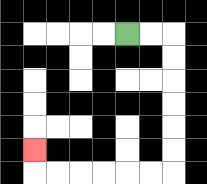{'start': '[5, 1]', 'end': '[1, 6]', 'path_directions': 'R,R,D,D,D,D,D,D,L,L,L,L,L,L,U', 'path_coordinates': '[[5, 1], [6, 1], [7, 1], [7, 2], [7, 3], [7, 4], [7, 5], [7, 6], [7, 7], [6, 7], [5, 7], [4, 7], [3, 7], [2, 7], [1, 7], [1, 6]]'}